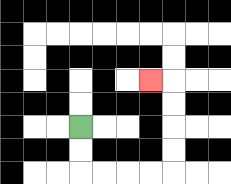{'start': '[3, 5]', 'end': '[6, 3]', 'path_directions': 'D,D,R,R,R,R,U,U,U,U,L', 'path_coordinates': '[[3, 5], [3, 6], [3, 7], [4, 7], [5, 7], [6, 7], [7, 7], [7, 6], [7, 5], [7, 4], [7, 3], [6, 3]]'}